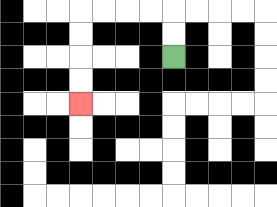{'start': '[7, 2]', 'end': '[3, 4]', 'path_directions': 'U,U,L,L,L,L,D,D,D,D', 'path_coordinates': '[[7, 2], [7, 1], [7, 0], [6, 0], [5, 0], [4, 0], [3, 0], [3, 1], [3, 2], [3, 3], [3, 4]]'}